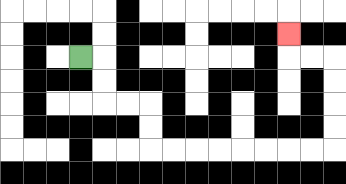{'start': '[3, 2]', 'end': '[12, 1]', 'path_directions': 'R,D,D,R,R,D,D,R,R,R,R,R,R,R,R,U,U,U,U,L,L,U', 'path_coordinates': '[[3, 2], [4, 2], [4, 3], [4, 4], [5, 4], [6, 4], [6, 5], [6, 6], [7, 6], [8, 6], [9, 6], [10, 6], [11, 6], [12, 6], [13, 6], [14, 6], [14, 5], [14, 4], [14, 3], [14, 2], [13, 2], [12, 2], [12, 1]]'}